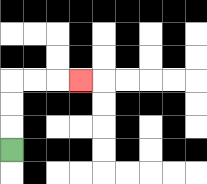{'start': '[0, 6]', 'end': '[3, 3]', 'path_directions': 'U,U,U,R,R,R', 'path_coordinates': '[[0, 6], [0, 5], [0, 4], [0, 3], [1, 3], [2, 3], [3, 3]]'}